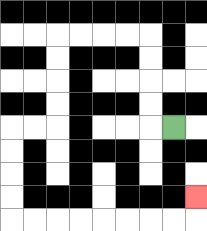{'start': '[7, 5]', 'end': '[8, 8]', 'path_directions': 'L,U,U,U,U,L,L,L,L,D,D,D,D,L,L,D,D,D,D,R,R,R,R,R,R,R,R,U', 'path_coordinates': '[[7, 5], [6, 5], [6, 4], [6, 3], [6, 2], [6, 1], [5, 1], [4, 1], [3, 1], [2, 1], [2, 2], [2, 3], [2, 4], [2, 5], [1, 5], [0, 5], [0, 6], [0, 7], [0, 8], [0, 9], [1, 9], [2, 9], [3, 9], [4, 9], [5, 9], [6, 9], [7, 9], [8, 9], [8, 8]]'}